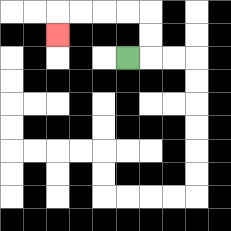{'start': '[5, 2]', 'end': '[2, 1]', 'path_directions': 'R,U,U,L,L,L,L,D', 'path_coordinates': '[[5, 2], [6, 2], [6, 1], [6, 0], [5, 0], [4, 0], [3, 0], [2, 0], [2, 1]]'}